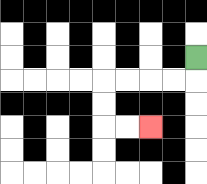{'start': '[8, 2]', 'end': '[6, 5]', 'path_directions': 'D,L,L,L,L,D,D,R,R', 'path_coordinates': '[[8, 2], [8, 3], [7, 3], [6, 3], [5, 3], [4, 3], [4, 4], [4, 5], [5, 5], [6, 5]]'}